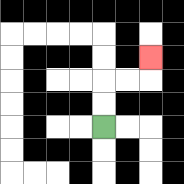{'start': '[4, 5]', 'end': '[6, 2]', 'path_directions': 'U,U,R,R,U', 'path_coordinates': '[[4, 5], [4, 4], [4, 3], [5, 3], [6, 3], [6, 2]]'}